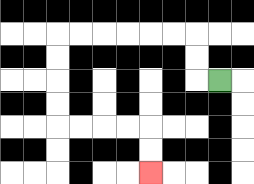{'start': '[9, 3]', 'end': '[6, 7]', 'path_directions': 'L,U,U,L,L,L,L,L,L,D,D,D,D,R,R,R,R,D,D', 'path_coordinates': '[[9, 3], [8, 3], [8, 2], [8, 1], [7, 1], [6, 1], [5, 1], [4, 1], [3, 1], [2, 1], [2, 2], [2, 3], [2, 4], [2, 5], [3, 5], [4, 5], [5, 5], [6, 5], [6, 6], [6, 7]]'}